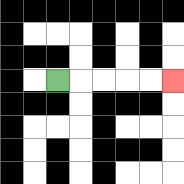{'start': '[2, 3]', 'end': '[7, 3]', 'path_directions': 'R,R,R,R,R', 'path_coordinates': '[[2, 3], [3, 3], [4, 3], [5, 3], [6, 3], [7, 3]]'}